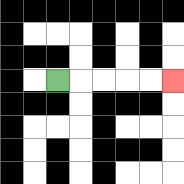{'start': '[2, 3]', 'end': '[7, 3]', 'path_directions': 'R,R,R,R,R', 'path_coordinates': '[[2, 3], [3, 3], [4, 3], [5, 3], [6, 3], [7, 3]]'}